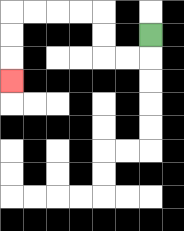{'start': '[6, 1]', 'end': '[0, 3]', 'path_directions': 'D,L,L,U,U,L,L,L,L,D,D,D', 'path_coordinates': '[[6, 1], [6, 2], [5, 2], [4, 2], [4, 1], [4, 0], [3, 0], [2, 0], [1, 0], [0, 0], [0, 1], [0, 2], [0, 3]]'}